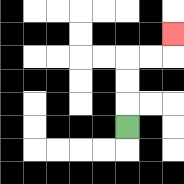{'start': '[5, 5]', 'end': '[7, 1]', 'path_directions': 'U,U,U,R,R,U', 'path_coordinates': '[[5, 5], [5, 4], [5, 3], [5, 2], [6, 2], [7, 2], [7, 1]]'}